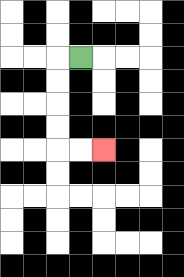{'start': '[3, 2]', 'end': '[4, 6]', 'path_directions': 'L,D,D,D,D,R,R', 'path_coordinates': '[[3, 2], [2, 2], [2, 3], [2, 4], [2, 5], [2, 6], [3, 6], [4, 6]]'}